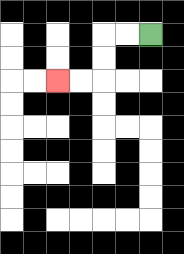{'start': '[6, 1]', 'end': '[2, 3]', 'path_directions': 'L,L,D,D,L,L', 'path_coordinates': '[[6, 1], [5, 1], [4, 1], [4, 2], [4, 3], [3, 3], [2, 3]]'}